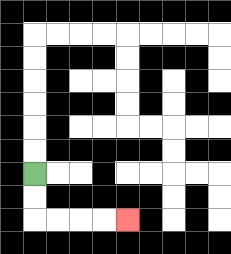{'start': '[1, 7]', 'end': '[5, 9]', 'path_directions': 'D,D,R,R,R,R', 'path_coordinates': '[[1, 7], [1, 8], [1, 9], [2, 9], [3, 9], [4, 9], [5, 9]]'}